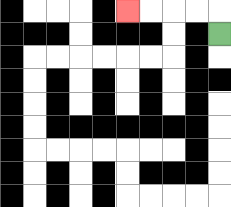{'start': '[9, 1]', 'end': '[5, 0]', 'path_directions': 'U,L,L,L,L', 'path_coordinates': '[[9, 1], [9, 0], [8, 0], [7, 0], [6, 0], [5, 0]]'}